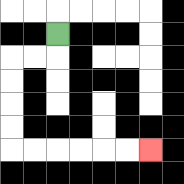{'start': '[2, 1]', 'end': '[6, 6]', 'path_directions': 'D,L,L,D,D,D,D,R,R,R,R,R,R', 'path_coordinates': '[[2, 1], [2, 2], [1, 2], [0, 2], [0, 3], [0, 4], [0, 5], [0, 6], [1, 6], [2, 6], [3, 6], [4, 6], [5, 6], [6, 6]]'}